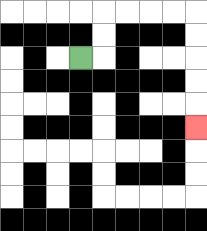{'start': '[3, 2]', 'end': '[8, 5]', 'path_directions': 'R,U,U,R,R,R,R,D,D,D,D,D', 'path_coordinates': '[[3, 2], [4, 2], [4, 1], [4, 0], [5, 0], [6, 0], [7, 0], [8, 0], [8, 1], [8, 2], [8, 3], [8, 4], [8, 5]]'}